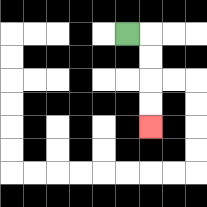{'start': '[5, 1]', 'end': '[6, 5]', 'path_directions': 'R,D,D,D,D', 'path_coordinates': '[[5, 1], [6, 1], [6, 2], [6, 3], [6, 4], [6, 5]]'}